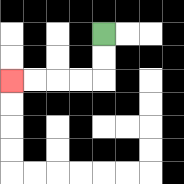{'start': '[4, 1]', 'end': '[0, 3]', 'path_directions': 'D,D,L,L,L,L', 'path_coordinates': '[[4, 1], [4, 2], [4, 3], [3, 3], [2, 3], [1, 3], [0, 3]]'}